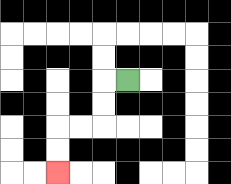{'start': '[5, 3]', 'end': '[2, 7]', 'path_directions': 'L,D,D,L,L,D,D', 'path_coordinates': '[[5, 3], [4, 3], [4, 4], [4, 5], [3, 5], [2, 5], [2, 6], [2, 7]]'}